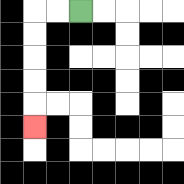{'start': '[3, 0]', 'end': '[1, 5]', 'path_directions': 'L,L,D,D,D,D,D', 'path_coordinates': '[[3, 0], [2, 0], [1, 0], [1, 1], [1, 2], [1, 3], [1, 4], [1, 5]]'}